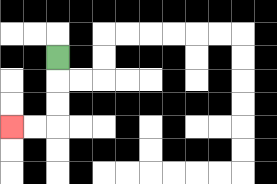{'start': '[2, 2]', 'end': '[0, 5]', 'path_directions': 'D,D,D,L,L', 'path_coordinates': '[[2, 2], [2, 3], [2, 4], [2, 5], [1, 5], [0, 5]]'}